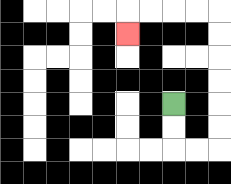{'start': '[7, 4]', 'end': '[5, 1]', 'path_directions': 'D,D,R,R,U,U,U,U,U,U,L,L,L,L,D', 'path_coordinates': '[[7, 4], [7, 5], [7, 6], [8, 6], [9, 6], [9, 5], [9, 4], [9, 3], [9, 2], [9, 1], [9, 0], [8, 0], [7, 0], [6, 0], [5, 0], [5, 1]]'}